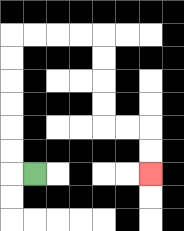{'start': '[1, 7]', 'end': '[6, 7]', 'path_directions': 'L,U,U,U,U,U,U,R,R,R,R,D,D,D,D,R,R,D,D', 'path_coordinates': '[[1, 7], [0, 7], [0, 6], [0, 5], [0, 4], [0, 3], [0, 2], [0, 1], [1, 1], [2, 1], [3, 1], [4, 1], [4, 2], [4, 3], [4, 4], [4, 5], [5, 5], [6, 5], [6, 6], [6, 7]]'}